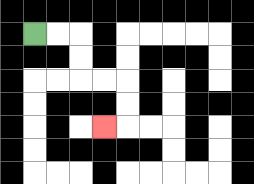{'start': '[1, 1]', 'end': '[4, 5]', 'path_directions': 'R,R,D,D,R,R,D,D,L', 'path_coordinates': '[[1, 1], [2, 1], [3, 1], [3, 2], [3, 3], [4, 3], [5, 3], [5, 4], [5, 5], [4, 5]]'}